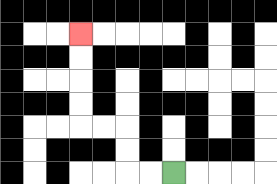{'start': '[7, 7]', 'end': '[3, 1]', 'path_directions': 'L,L,U,U,L,L,U,U,U,U', 'path_coordinates': '[[7, 7], [6, 7], [5, 7], [5, 6], [5, 5], [4, 5], [3, 5], [3, 4], [3, 3], [3, 2], [3, 1]]'}